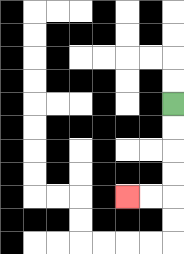{'start': '[7, 4]', 'end': '[5, 8]', 'path_directions': 'D,D,D,D,L,L', 'path_coordinates': '[[7, 4], [7, 5], [7, 6], [7, 7], [7, 8], [6, 8], [5, 8]]'}